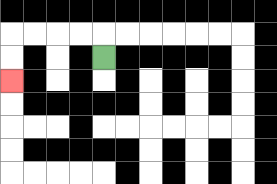{'start': '[4, 2]', 'end': '[0, 3]', 'path_directions': 'U,L,L,L,L,D,D', 'path_coordinates': '[[4, 2], [4, 1], [3, 1], [2, 1], [1, 1], [0, 1], [0, 2], [0, 3]]'}